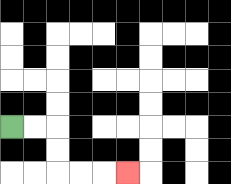{'start': '[0, 5]', 'end': '[5, 7]', 'path_directions': 'R,R,D,D,R,R,R', 'path_coordinates': '[[0, 5], [1, 5], [2, 5], [2, 6], [2, 7], [3, 7], [4, 7], [5, 7]]'}